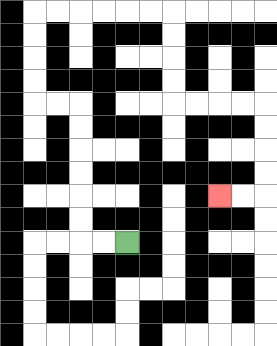{'start': '[5, 10]', 'end': '[9, 8]', 'path_directions': 'L,L,U,U,U,U,U,U,L,L,U,U,U,U,R,R,R,R,R,R,D,D,D,D,R,R,R,R,D,D,D,D,L,L', 'path_coordinates': '[[5, 10], [4, 10], [3, 10], [3, 9], [3, 8], [3, 7], [3, 6], [3, 5], [3, 4], [2, 4], [1, 4], [1, 3], [1, 2], [1, 1], [1, 0], [2, 0], [3, 0], [4, 0], [5, 0], [6, 0], [7, 0], [7, 1], [7, 2], [7, 3], [7, 4], [8, 4], [9, 4], [10, 4], [11, 4], [11, 5], [11, 6], [11, 7], [11, 8], [10, 8], [9, 8]]'}